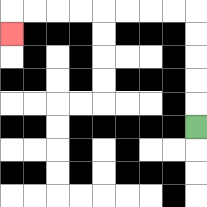{'start': '[8, 5]', 'end': '[0, 1]', 'path_directions': 'U,U,U,U,U,L,L,L,L,L,L,L,L,D', 'path_coordinates': '[[8, 5], [8, 4], [8, 3], [8, 2], [8, 1], [8, 0], [7, 0], [6, 0], [5, 0], [4, 0], [3, 0], [2, 0], [1, 0], [0, 0], [0, 1]]'}